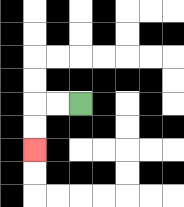{'start': '[3, 4]', 'end': '[1, 6]', 'path_directions': 'L,L,D,D', 'path_coordinates': '[[3, 4], [2, 4], [1, 4], [1, 5], [1, 6]]'}